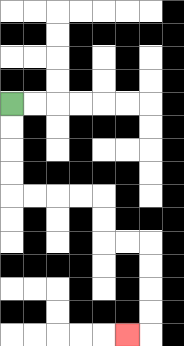{'start': '[0, 4]', 'end': '[5, 14]', 'path_directions': 'D,D,D,D,R,R,R,R,D,D,R,R,D,D,D,D,L', 'path_coordinates': '[[0, 4], [0, 5], [0, 6], [0, 7], [0, 8], [1, 8], [2, 8], [3, 8], [4, 8], [4, 9], [4, 10], [5, 10], [6, 10], [6, 11], [6, 12], [6, 13], [6, 14], [5, 14]]'}